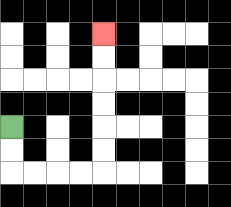{'start': '[0, 5]', 'end': '[4, 1]', 'path_directions': 'D,D,R,R,R,R,U,U,U,U,U,U', 'path_coordinates': '[[0, 5], [0, 6], [0, 7], [1, 7], [2, 7], [3, 7], [4, 7], [4, 6], [4, 5], [4, 4], [4, 3], [4, 2], [4, 1]]'}